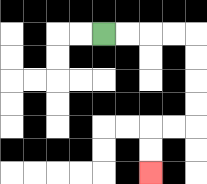{'start': '[4, 1]', 'end': '[6, 7]', 'path_directions': 'R,R,R,R,D,D,D,D,L,L,D,D', 'path_coordinates': '[[4, 1], [5, 1], [6, 1], [7, 1], [8, 1], [8, 2], [8, 3], [8, 4], [8, 5], [7, 5], [6, 5], [6, 6], [6, 7]]'}